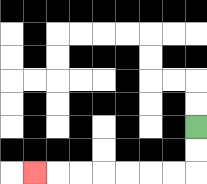{'start': '[8, 5]', 'end': '[1, 7]', 'path_directions': 'D,D,L,L,L,L,L,L,L', 'path_coordinates': '[[8, 5], [8, 6], [8, 7], [7, 7], [6, 7], [5, 7], [4, 7], [3, 7], [2, 7], [1, 7]]'}